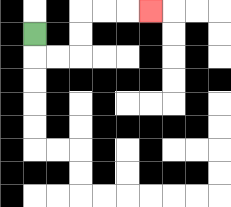{'start': '[1, 1]', 'end': '[6, 0]', 'path_directions': 'D,R,R,U,U,R,R,R', 'path_coordinates': '[[1, 1], [1, 2], [2, 2], [3, 2], [3, 1], [3, 0], [4, 0], [5, 0], [6, 0]]'}